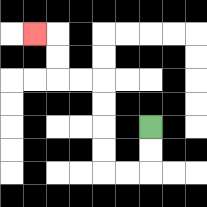{'start': '[6, 5]', 'end': '[1, 1]', 'path_directions': 'D,D,L,L,U,U,U,U,L,L,U,U,L', 'path_coordinates': '[[6, 5], [6, 6], [6, 7], [5, 7], [4, 7], [4, 6], [4, 5], [4, 4], [4, 3], [3, 3], [2, 3], [2, 2], [2, 1], [1, 1]]'}